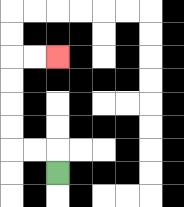{'start': '[2, 7]', 'end': '[2, 2]', 'path_directions': 'U,L,L,U,U,U,U,R,R', 'path_coordinates': '[[2, 7], [2, 6], [1, 6], [0, 6], [0, 5], [0, 4], [0, 3], [0, 2], [1, 2], [2, 2]]'}